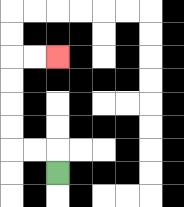{'start': '[2, 7]', 'end': '[2, 2]', 'path_directions': 'U,L,L,U,U,U,U,R,R', 'path_coordinates': '[[2, 7], [2, 6], [1, 6], [0, 6], [0, 5], [0, 4], [0, 3], [0, 2], [1, 2], [2, 2]]'}